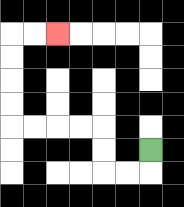{'start': '[6, 6]', 'end': '[2, 1]', 'path_directions': 'D,L,L,U,U,L,L,L,L,U,U,U,U,R,R', 'path_coordinates': '[[6, 6], [6, 7], [5, 7], [4, 7], [4, 6], [4, 5], [3, 5], [2, 5], [1, 5], [0, 5], [0, 4], [0, 3], [0, 2], [0, 1], [1, 1], [2, 1]]'}